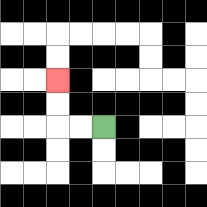{'start': '[4, 5]', 'end': '[2, 3]', 'path_directions': 'L,L,U,U', 'path_coordinates': '[[4, 5], [3, 5], [2, 5], [2, 4], [2, 3]]'}